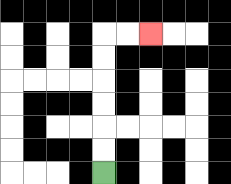{'start': '[4, 7]', 'end': '[6, 1]', 'path_directions': 'U,U,U,U,U,U,R,R', 'path_coordinates': '[[4, 7], [4, 6], [4, 5], [4, 4], [4, 3], [4, 2], [4, 1], [5, 1], [6, 1]]'}